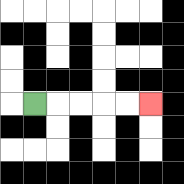{'start': '[1, 4]', 'end': '[6, 4]', 'path_directions': 'R,R,R,R,R', 'path_coordinates': '[[1, 4], [2, 4], [3, 4], [4, 4], [5, 4], [6, 4]]'}